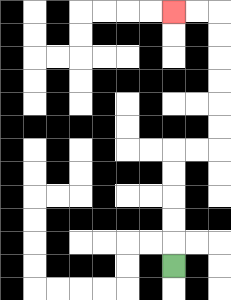{'start': '[7, 11]', 'end': '[7, 0]', 'path_directions': 'U,U,U,U,U,R,R,U,U,U,U,U,U,L,L', 'path_coordinates': '[[7, 11], [7, 10], [7, 9], [7, 8], [7, 7], [7, 6], [8, 6], [9, 6], [9, 5], [9, 4], [9, 3], [9, 2], [9, 1], [9, 0], [8, 0], [7, 0]]'}